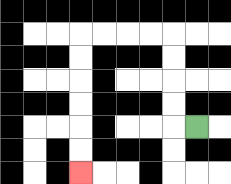{'start': '[8, 5]', 'end': '[3, 7]', 'path_directions': 'L,U,U,U,U,L,L,L,L,D,D,D,D,D,D', 'path_coordinates': '[[8, 5], [7, 5], [7, 4], [7, 3], [7, 2], [7, 1], [6, 1], [5, 1], [4, 1], [3, 1], [3, 2], [3, 3], [3, 4], [3, 5], [3, 6], [3, 7]]'}